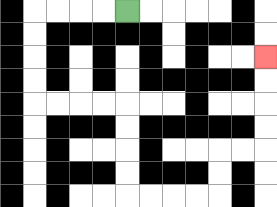{'start': '[5, 0]', 'end': '[11, 2]', 'path_directions': 'L,L,L,L,D,D,D,D,R,R,R,R,D,D,D,D,R,R,R,R,U,U,R,R,U,U,U,U', 'path_coordinates': '[[5, 0], [4, 0], [3, 0], [2, 0], [1, 0], [1, 1], [1, 2], [1, 3], [1, 4], [2, 4], [3, 4], [4, 4], [5, 4], [5, 5], [5, 6], [5, 7], [5, 8], [6, 8], [7, 8], [8, 8], [9, 8], [9, 7], [9, 6], [10, 6], [11, 6], [11, 5], [11, 4], [11, 3], [11, 2]]'}